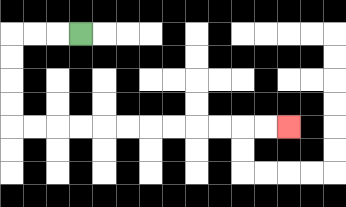{'start': '[3, 1]', 'end': '[12, 5]', 'path_directions': 'L,L,L,D,D,D,D,R,R,R,R,R,R,R,R,R,R,R,R', 'path_coordinates': '[[3, 1], [2, 1], [1, 1], [0, 1], [0, 2], [0, 3], [0, 4], [0, 5], [1, 5], [2, 5], [3, 5], [4, 5], [5, 5], [6, 5], [7, 5], [8, 5], [9, 5], [10, 5], [11, 5], [12, 5]]'}